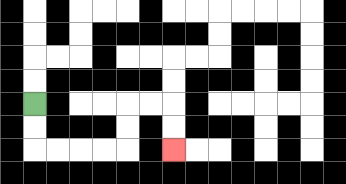{'start': '[1, 4]', 'end': '[7, 6]', 'path_directions': 'D,D,R,R,R,R,U,U,R,R,D,D', 'path_coordinates': '[[1, 4], [1, 5], [1, 6], [2, 6], [3, 6], [4, 6], [5, 6], [5, 5], [5, 4], [6, 4], [7, 4], [7, 5], [7, 6]]'}